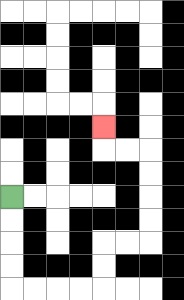{'start': '[0, 8]', 'end': '[4, 5]', 'path_directions': 'D,D,D,D,R,R,R,R,U,U,R,R,U,U,U,U,L,L,U', 'path_coordinates': '[[0, 8], [0, 9], [0, 10], [0, 11], [0, 12], [1, 12], [2, 12], [3, 12], [4, 12], [4, 11], [4, 10], [5, 10], [6, 10], [6, 9], [6, 8], [6, 7], [6, 6], [5, 6], [4, 6], [4, 5]]'}